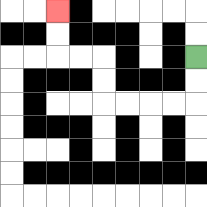{'start': '[8, 2]', 'end': '[2, 0]', 'path_directions': 'D,D,L,L,L,L,U,U,L,L,U,U', 'path_coordinates': '[[8, 2], [8, 3], [8, 4], [7, 4], [6, 4], [5, 4], [4, 4], [4, 3], [4, 2], [3, 2], [2, 2], [2, 1], [2, 0]]'}